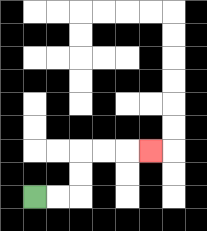{'start': '[1, 8]', 'end': '[6, 6]', 'path_directions': 'R,R,U,U,R,R,R', 'path_coordinates': '[[1, 8], [2, 8], [3, 8], [3, 7], [3, 6], [4, 6], [5, 6], [6, 6]]'}